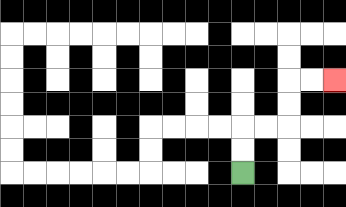{'start': '[10, 7]', 'end': '[14, 3]', 'path_directions': 'U,U,R,R,U,U,R,R', 'path_coordinates': '[[10, 7], [10, 6], [10, 5], [11, 5], [12, 5], [12, 4], [12, 3], [13, 3], [14, 3]]'}